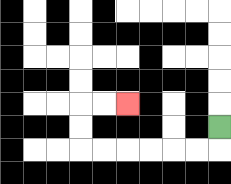{'start': '[9, 5]', 'end': '[5, 4]', 'path_directions': 'D,L,L,L,L,L,L,U,U,R,R', 'path_coordinates': '[[9, 5], [9, 6], [8, 6], [7, 6], [6, 6], [5, 6], [4, 6], [3, 6], [3, 5], [3, 4], [4, 4], [5, 4]]'}